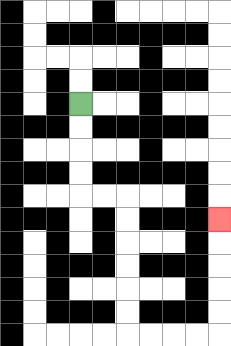{'start': '[3, 4]', 'end': '[9, 9]', 'path_directions': 'D,D,D,D,R,R,D,D,D,D,D,D,R,R,R,R,U,U,U,U,U', 'path_coordinates': '[[3, 4], [3, 5], [3, 6], [3, 7], [3, 8], [4, 8], [5, 8], [5, 9], [5, 10], [5, 11], [5, 12], [5, 13], [5, 14], [6, 14], [7, 14], [8, 14], [9, 14], [9, 13], [9, 12], [9, 11], [9, 10], [9, 9]]'}